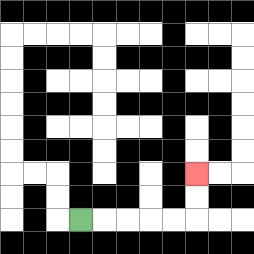{'start': '[3, 9]', 'end': '[8, 7]', 'path_directions': 'R,R,R,R,R,U,U', 'path_coordinates': '[[3, 9], [4, 9], [5, 9], [6, 9], [7, 9], [8, 9], [8, 8], [8, 7]]'}